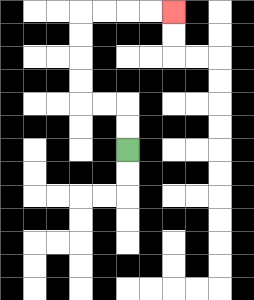{'start': '[5, 6]', 'end': '[7, 0]', 'path_directions': 'U,U,L,L,U,U,U,U,R,R,R,R', 'path_coordinates': '[[5, 6], [5, 5], [5, 4], [4, 4], [3, 4], [3, 3], [3, 2], [3, 1], [3, 0], [4, 0], [5, 0], [6, 0], [7, 0]]'}